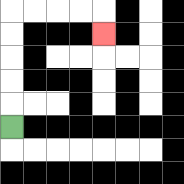{'start': '[0, 5]', 'end': '[4, 1]', 'path_directions': 'U,U,U,U,U,R,R,R,R,D', 'path_coordinates': '[[0, 5], [0, 4], [0, 3], [0, 2], [0, 1], [0, 0], [1, 0], [2, 0], [3, 0], [4, 0], [4, 1]]'}